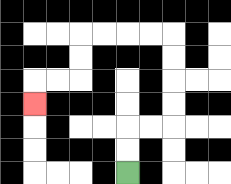{'start': '[5, 7]', 'end': '[1, 4]', 'path_directions': 'U,U,R,R,U,U,U,U,L,L,L,L,D,D,L,L,D', 'path_coordinates': '[[5, 7], [5, 6], [5, 5], [6, 5], [7, 5], [7, 4], [7, 3], [7, 2], [7, 1], [6, 1], [5, 1], [4, 1], [3, 1], [3, 2], [3, 3], [2, 3], [1, 3], [1, 4]]'}